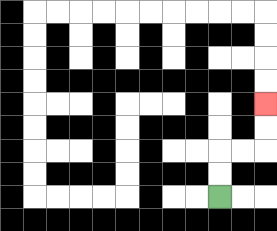{'start': '[9, 8]', 'end': '[11, 4]', 'path_directions': 'U,U,R,R,U,U', 'path_coordinates': '[[9, 8], [9, 7], [9, 6], [10, 6], [11, 6], [11, 5], [11, 4]]'}